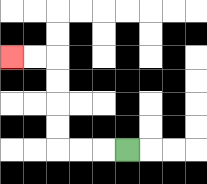{'start': '[5, 6]', 'end': '[0, 2]', 'path_directions': 'L,L,L,U,U,U,U,L,L', 'path_coordinates': '[[5, 6], [4, 6], [3, 6], [2, 6], [2, 5], [2, 4], [2, 3], [2, 2], [1, 2], [0, 2]]'}